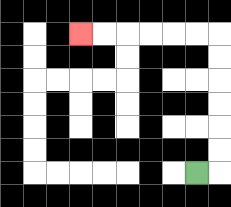{'start': '[8, 7]', 'end': '[3, 1]', 'path_directions': 'R,U,U,U,U,U,U,L,L,L,L,L,L', 'path_coordinates': '[[8, 7], [9, 7], [9, 6], [9, 5], [9, 4], [9, 3], [9, 2], [9, 1], [8, 1], [7, 1], [6, 1], [5, 1], [4, 1], [3, 1]]'}